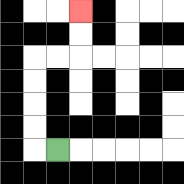{'start': '[2, 6]', 'end': '[3, 0]', 'path_directions': 'L,U,U,U,U,R,R,U,U', 'path_coordinates': '[[2, 6], [1, 6], [1, 5], [1, 4], [1, 3], [1, 2], [2, 2], [3, 2], [3, 1], [3, 0]]'}